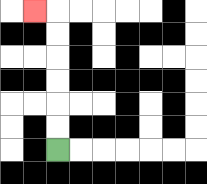{'start': '[2, 6]', 'end': '[1, 0]', 'path_directions': 'U,U,U,U,U,U,L', 'path_coordinates': '[[2, 6], [2, 5], [2, 4], [2, 3], [2, 2], [2, 1], [2, 0], [1, 0]]'}